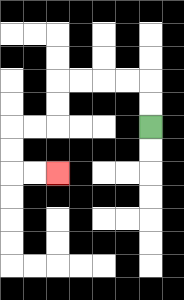{'start': '[6, 5]', 'end': '[2, 7]', 'path_directions': 'U,U,L,L,L,L,D,D,L,L,D,D,R,R', 'path_coordinates': '[[6, 5], [6, 4], [6, 3], [5, 3], [4, 3], [3, 3], [2, 3], [2, 4], [2, 5], [1, 5], [0, 5], [0, 6], [0, 7], [1, 7], [2, 7]]'}